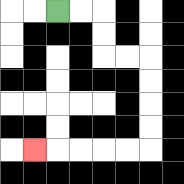{'start': '[2, 0]', 'end': '[1, 6]', 'path_directions': 'R,R,D,D,R,R,D,D,D,D,L,L,L,L,L', 'path_coordinates': '[[2, 0], [3, 0], [4, 0], [4, 1], [4, 2], [5, 2], [6, 2], [6, 3], [6, 4], [6, 5], [6, 6], [5, 6], [4, 6], [3, 6], [2, 6], [1, 6]]'}